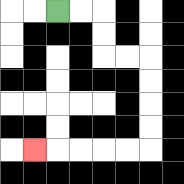{'start': '[2, 0]', 'end': '[1, 6]', 'path_directions': 'R,R,D,D,R,R,D,D,D,D,L,L,L,L,L', 'path_coordinates': '[[2, 0], [3, 0], [4, 0], [4, 1], [4, 2], [5, 2], [6, 2], [6, 3], [6, 4], [6, 5], [6, 6], [5, 6], [4, 6], [3, 6], [2, 6], [1, 6]]'}